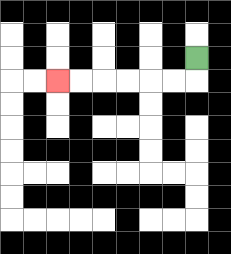{'start': '[8, 2]', 'end': '[2, 3]', 'path_directions': 'D,L,L,L,L,L,L', 'path_coordinates': '[[8, 2], [8, 3], [7, 3], [6, 3], [5, 3], [4, 3], [3, 3], [2, 3]]'}